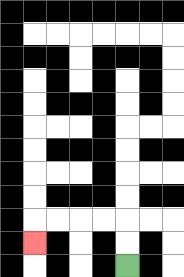{'start': '[5, 11]', 'end': '[1, 10]', 'path_directions': 'U,U,L,L,L,L,D', 'path_coordinates': '[[5, 11], [5, 10], [5, 9], [4, 9], [3, 9], [2, 9], [1, 9], [1, 10]]'}